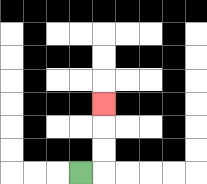{'start': '[3, 7]', 'end': '[4, 4]', 'path_directions': 'R,U,U,U', 'path_coordinates': '[[3, 7], [4, 7], [4, 6], [4, 5], [4, 4]]'}